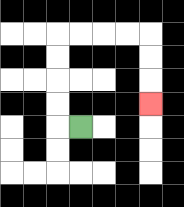{'start': '[3, 5]', 'end': '[6, 4]', 'path_directions': 'L,U,U,U,U,R,R,R,R,D,D,D', 'path_coordinates': '[[3, 5], [2, 5], [2, 4], [2, 3], [2, 2], [2, 1], [3, 1], [4, 1], [5, 1], [6, 1], [6, 2], [6, 3], [6, 4]]'}